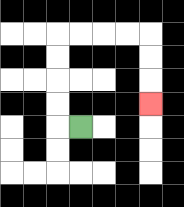{'start': '[3, 5]', 'end': '[6, 4]', 'path_directions': 'L,U,U,U,U,R,R,R,R,D,D,D', 'path_coordinates': '[[3, 5], [2, 5], [2, 4], [2, 3], [2, 2], [2, 1], [3, 1], [4, 1], [5, 1], [6, 1], [6, 2], [6, 3], [6, 4]]'}